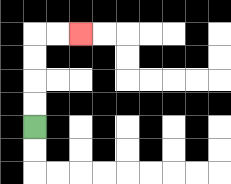{'start': '[1, 5]', 'end': '[3, 1]', 'path_directions': 'U,U,U,U,R,R', 'path_coordinates': '[[1, 5], [1, 4], [1, 3], [1, 2], [1, 1], [2, 1], [3, 1]]'}